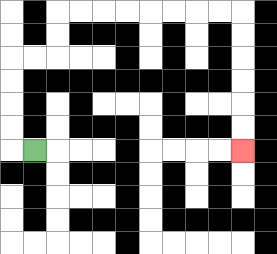{'start': '[1, 6]', 'end': '[10, 6]', 'path_directions': 'L,U,U,U,U,R,R,U,U,R,R,R,R,R,R,R,R,D,D,D,D,D,D', 'path_coordinates': '[[1, 6], [0, 6], [0, 5], [0, 4], [0, 3], [0, 2], [1, 2], [2, 2], [2, 1], [2, 0], [3, 0], [4, 0], [5, 0], [6, 0], [7, 0], [8, 0], [9, 0], [10, 0], [10, 1], [10, 2], [10, 3], [10, 4], [10, 5], [10, 6]]'}